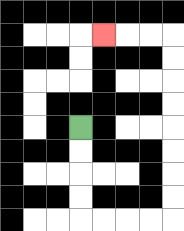{'start': '[3, 5]', 'end': '[4, 1]', 'path_directions': 'D,D,D,D,R,R,R,R,U,U,U,U,U,U,U,U,L,L,L', 'path_coordinates': '[[3, 5], [3, 6], [3, 7], [3, 8], [3, 9], [4, 9], [5, 9], [6, 9], [7, 9], [7, 8], [7, 7], [7, 6], [7, 5], [7, 4], [7, 3], [7, 2], [7, 1], [6, 1], [5, 1], [4, 1]]'}